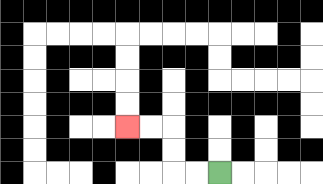{'start': '[9, 7]', 'end': '[5, 5]', 'path_directions': 'L,L,U,U,L,L', 'path_coordinates': '[[9, 7], [8, 7], [7, 7], [7, 6], [7, 5], [6, 5], [5, 5]]'}